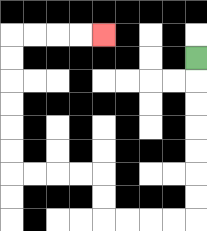{'start': '[8, 2]', 'end': '[4, 1]', 'path_directions': 'D,D,D,D,D,D,D,L,L,L,L,U,U,L,L,L,L,U,U,U,U,U,U,R,R,R,R', 'path_coordinates': '[[8, 2], [8, 3], [8, 4], [8, 5], [8, 6], [8, 7], [8, 8], [8, 9], [7, 9], [6, 9], [5, 9], [4, 9], [4, 8], [4, 7], [3, 7], [2, 7], [1, 7], [0, 7], [0, 6], [0, 5], [0, 4], [0, 3], [0, 2], [0, 1], [1, 1], [2, 1], [3, 1], [4, 1]]'}